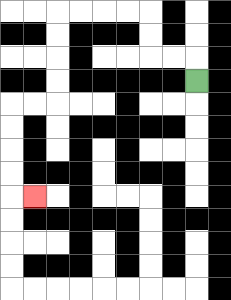{'start': '[8, 3]', 'end': '[1, 8]', 'path_directions': 'U,L,L,U,U,L,L,L,L,D,D,D,D,L,L,D,D,D,D,R', 'path_coordinates': '[[8, 3], [8, 2], [7, 2], [6, 2], [6, 1], [6, 0], [5, 0], [4, 0], [3, 0], [2, 0], [2, 1], [2, 2], [2, 3], [2, 4], [1, 4], [0, 4], [0, 5], [0, 6], [0, 7], [0, 8], [1, 8]]'}